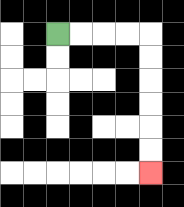{'start': '[2, 1]', 'end': '[6, 7]', 'path_directions': 'R,R,R,R,D,D,D,D,D,D', 'path_coordinates': '[[2, 1], [3, 1], [4, 1], [5, 1], [6, 1], [6, 2], [6, 3], [6, 4], [6, 5], [6, 6], [6, 7]]'}